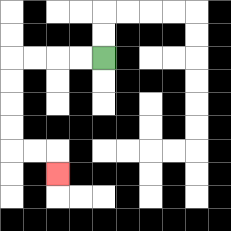{'start': '[4, 2]', 'end': '[2, 7]', 'path_directions': 'L,L,L,L,D,D,D,D,R,R,D', 'path_coordinates': '[[4, 2], [3, 2], [2, 2], [1, 2], [0, 2], [0, 3], [0, 4], [0, 5], [0, 6], [1, 6], [2, 6], [2, 7]]'}